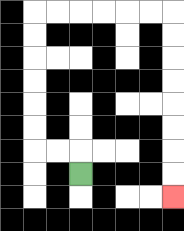{'start': '[3, 7]', 'end': '[7, 8]', 'path_directions': 'U,L,L,U,U,U,U,U,U,R,R,R,R,R,R,D,D,D,D,D,D,D,D', 'path_coordinates': '[[3, 7], [3, 6], [2, 6], [1, 6], [1, 5], [1, 4], [1, 3], [1, 2], [1, 1], [1, 0], [2, 0], [3, 0], [4, 0], [5, 0], [6, 0], [7, 0], [7, 1], [7, 2], [7, 3], [7, 4], [7, 5], [7, 6], [7, 7], [7, 8]]'}